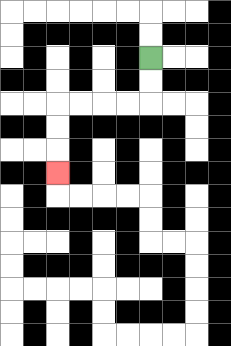{'start': '[6, 2]', 'end': '[2, 7]', 'path_directions': 'D,D,L,L,L,L,D,D,D', 'path_coordinates': '[[6, 2], [6, 3], [6, 4], [5, 4], [4, 4], [3, 4], [2, 4], [2, 5], [2, 6], [2, 7]]'}